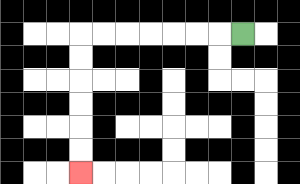{'start': '[10, 1]', 'end': '[3, 7]', 'path_directions': 'L,L,L,L,L,L,L,D,D,D,D,D,D', 'path_coordinates': '[[10, 1], [9, 1], [8, 1], [7, 1], [6, 1], [5, 1], [4, 1], [3, 1], [3, 2], [3, 3], [3, 4], [3, 5], [3, 6], [3, 7]]'}